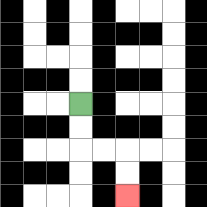{'start': '[3, 4]', 'end': '[5, 8]', 'path_directions': 'D,D,R,R,D,D', 'path_coordinates': '[[3, 4], [3, 5], [3, 6], [4, 6], [5, 6], [5, 7], [5, 8]]'}